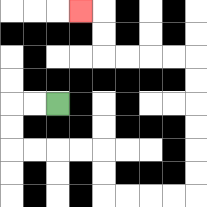{'start': '[2, 4]', 'end': '[3, 0]', 'path_directions': 'L,L,D,D,R,R,R,R,D,D,R,R,R,R,U,U,U,U,U,U,L,L,L,L,U,U,L', 'path_coordinates': '[[2, 4], [1, 4], [0, 4], [0, 5], [0, 6], [1, 6], [2, 6], [3, 6], [4, 6], [4, 7], [4, 8], [5, 8], [6, 8], [7, 8], [8, 8], [8, 7], [8, 6], [8, 5], [8, 4], [8, 3], [8, 2], [7, 2], [6, 2], [5, 2], [4, 2], [4, 1], [4, 0], [3, 0]]'}